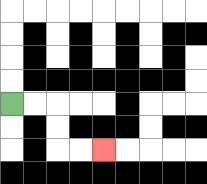{'start': '[0, 4]', 'end': '[4, 6]', 'path_directions': 'R,R,D,D,R,R', 'path_coordinates': '[[0, 4], [1, 4], [2, 4], [2, 5], [2, 6], [3, 6], [4, 6]]'}